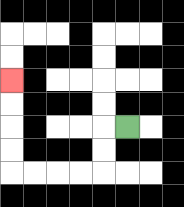{'start': '[5, 5]', 'end': '[0, 3]', 'path_directions': 'L,D,D,L,L,L,L,U,U,U,U', 'path_coordinates': '[[5, 5], [4, 5], [4, 6], [4, 7], [3, 7], [2, 7], [1, 7], [0, 7], [0, 6], [0, 5], [0, 4], [0, 3]]'}